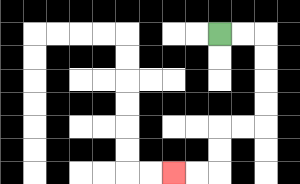{'start': '[9, 1]', 'end': '[7, 7]', 'path_directions': 'R,R,D,D,D,D,L,L,D,D,L,L', 'path_coordinates': '[[9, 1], [10, 1], [11, 1], [11, 2], [11, 3], [11, 4], [11, 5], [10, 5], [9, 5], [9, 6], [9, 7], [8, 7], [7, 7]]'}